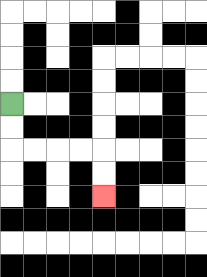{'start': '[0, 4]', 'end': '[4, 8]', 'path_directions': 'D,D,R,R,R,R,D,D', 'path_coordinates': '[[0, 4], [0, 5], [0, 6], [1, 6], [2, 6], [3, 6], [4, 6], [4, 7], [4, 8]]'}